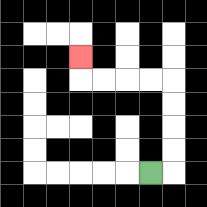{'start': '[6, 7]', 'end': '[3, 2]', 'path_directions': 'R,U,U,U,U,L,L,L,L,U', 'path_coordinates': '[[6, 7], [7, 7], [7, 6], [7, 5], [7, 4], [7, 3], [6, 3], [5, 3], [4, 3], [3, 3], [3, 2]]'}